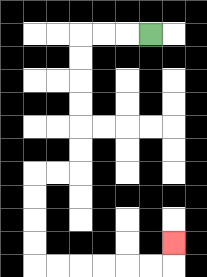{'start': '[6, 1]', 'end': '[7, 10]', 'path_directions': 'L,L,L,D,D,D,D,D,D,L,L,D,D,D,D,R,R,R,R,R,R,U', 'path_coordinates': '[[6, 1], [5, 1], [4, 1], [3, 1], [3, 2], [3, 3], [3, 4], [3, 5], [3, 6], [3, 7], [2, 7], [1, 7], [1, 8], [1, 9], [1, 10], [1, 11], [2, 11], [3, 11], [4, 11], [5, 11], [6, 11], [7, 11], [7, 10]]'}